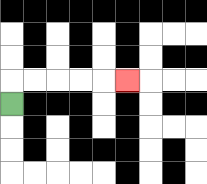{'start': '[0, 4]', 'end': '[5, 3]', 'path_directions': 'U,R,R,R,R,R', 'path_coordinates': '[[0, 4], [0, 3], [1, 3], [2, 3], [3, 3], [4, 3], [5, 3]]'}